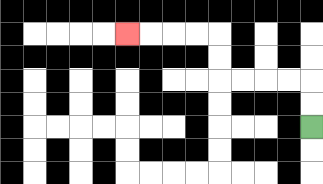{'start': '[13, 5]', 'end': '[5, 1]', 'path_directions': 'U,U,L,L,L,L,U,U,L,L,L,L', 'path_coordinates': '[[13, 5], [13, 4], [13, 3], [12, 3], [11, 3], [10, 3], [9, 3], [9, 2], [9, 1], [8, 1], [7, 1], [6, 1], [5, 1]]'}